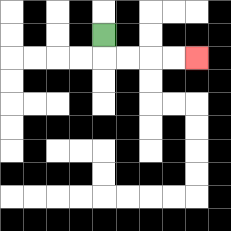{'start': '[4, 1]', 'end': '[8, 2]', 'path_directions': 'D,R,R,R,R', 'path_coordinates': '[[4, 1], [4, 2], [5, 2], [6, 2], [7, 2], [8, 2]]'}